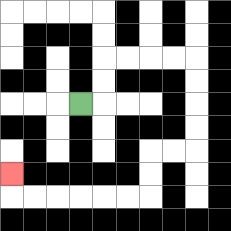{'start': '[3, 4]', 'end': '[0, 7]', 'path_directions': 'R,U,U,R,R,R,R,D,D,D,D,L,L,D,D,L,L,L,L,L,L,U', 'path_coordinates': '[[3, 4], [4, 4], [4, 3], [4, 2], [5, 2], [6, 2], [7, 2], [8, 2], [8, 3], [8, 4], [8, 5], [8, 6], [7, 6], [6, 6], [6, 7], [6, 8], [5, 8], [4, 8], [3, 8], [2, 8], [1, 8], [0, 8], [0, 7]]'}